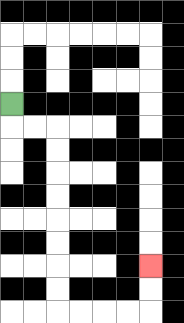{'start': '[0, 4]', 'end': '[6, 11]', 'path_directions': 'D,R,R,D,D,D,D,D,D,D,D,R,R,R,R,U,U', 'path_coordinates': '[[0, 4], [0, 5], [1, 5], [2, 5], [2, 6], [2, 7], [2, 8], [2, 9], [2, 10], [2, 11], [2, 12], [2, 13], [3, 13], [4, 13], [5, 13], [6, 13], [6, 12], [6, 11]]'}